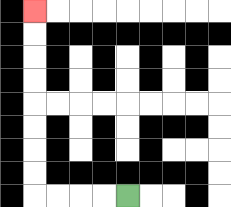{'start': '[5, 8]', 'end': '[1, 0]', 'path_directions': 'L,L,L,L,U,U,U,U,U,U,U,U', 'path_coordinates': '[[5, 8], [4, 8], [3, 8], [2, 8], [1, 8], [1, 7], [1, 6], [1, 5], [1, 4], [1, 3], [1, 2], [1, 1], [1, 0]]'}